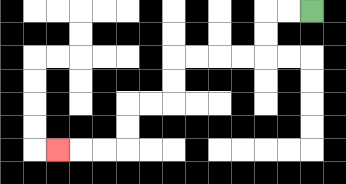{'start': '[13, 0]', 'end': '[2, 6]', 'path_directions': 'L,L,D,D,L,L,L,L,D,D,L,L,D,D,L,L,L', 'path_coordinates': '[[13, 0], [12, 0], [11, 0], [11, 1], [11, 2], [10, 2], [9, 2], [8, 2], [7, 2], [7, 3], [7, 4], [6, 4], [5, 4], [5, 5], [5, 6], [4, 6], [3, 6], [2, 6]]'}